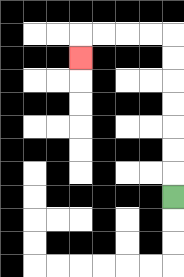{'start': '[7, 8]', 'end': '[3, 2]', 'path_directions': 'U,U,U,U,U,U,U,L,L,L,L,D', 'path_coordinates': '[[7, 8], [7, 7], [7, 6], [7, 5], [7, 4], [7, 3], [7, 2], [7, 1], [6, 1], [5, 1], [4, 1], [3, 1], [3, 2]]'}